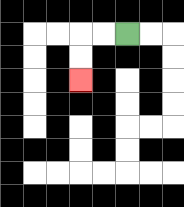{'start': '[5, 1]', 'end': '[3, 3]', 'path_directions': 'L,L,D,D', 'path_coordinates': '[[5, 1], [4, 1], [3, 1], [3, 2], [3, 3]]'}